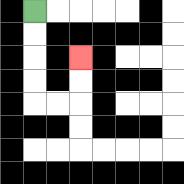{'start': '[1, 0]', 'end': '[3, 2]', 'path_directions': 'D,D,D,D,R,R,U,U', 'path_coordinates': '[[1, 0], [1, 1], [1, 2], [1, 3], [1, 4], [2, 4], [3, 4], [3, 3], [3, 2]]'}